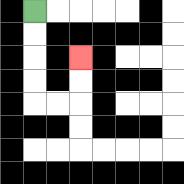{'start': '[1, 0]', 'end': '[3, 2]', 'path_directions': 'D,D,D,D,R,R,U,U', 'path_coordinates': '[[1, 0], [1, 1], [1, 2], [1, 3], [1, 4], [2, 4], [3, 4], [3, 3], [3, 2]]'}